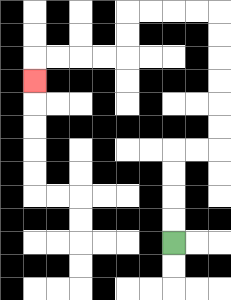{'start': '[7, 10]', 'end': '[1, 3]', 'path_directions': 'U,U,U,U,R,R,U,U,U,U,U,U,L,L,L,L,D,D,L,L,L,L,D', 'path_coordinates': '[[7, 10], [7, 9], [7, 8], [7, 7], [7, 6], [8, 6], [9, 6], [9, 5], [9, 4], [9, 3], [9, 2], [9, 1], [9, 0], [8, 0], [7, 0], [6, 0], [5, 0], [5, 1], [5, 2], [4, 2], [3, 2], [2, 2], [1, 2], [1, 3]]'}